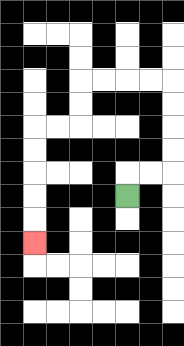{'start': '[5, 8]', 'end': '[1, 10]', 'path_directions': 'U,R,R,U,U,U,U,L,L,L,L,D,D,L,L,D,D,D,D,D', 'path_coordinates': '[[5, 8], [5, 7], [6, 7], [7, 7], [7, 6], [7, 5], [7, 4], [7, 3], [6, 3], [5, 3], [4, 3], [3, 3], [3, 4], [3, 5], [2, 5], [1, 5], [1, 6], [1, 7], [1, 8], [1, 9], [1, 10]]'}